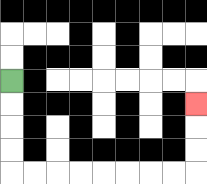{'start': '[0, 3]', 'end': '[8, 4]', 'path_directions': 'D,D,D,D,R,R,R,R,R,R,R,R,U,U,U', 'path_coordinates': '[[0, 3], [0, 4], [0, 5], [0, 6], [0, 7], [1, 7], [2, 7], [3, 7], [4, 7], [5, 7], [6, 7], [7, 7], [8, 7], [8, 6], [8, 5], [8, 4]]'}